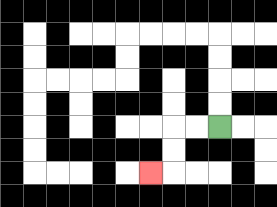{'start': '[9, 5]', 'end': '[6, 7]', 'path_directions': 'L,L,D,D,L', 'path_coordinates': '[[9, 5], [8, 5], [7, 5], [7, 6], [7, 7], [6, 7]]'}